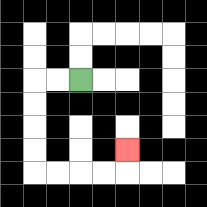{'start': '[3, 3]', 'end': '[5, 6]', 'path_directions': 'L,L,D,D,D,D,R,R,R,R,U', 'path_coordinates': '[[3, 3], [2, 3], [1, 3], [1, 4], [1, 5], [1, 6], [1, 7], [2, 7], [3, 7], [4, 7], [5, 7], [5, 6]]'}